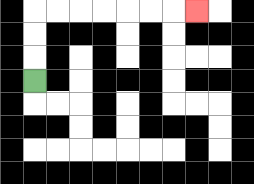{'start': '[1, 3]', 'end': '[8, 0]', 'path_directions': 'U,U,U,R,R,R,R,R,R,R', 'path_coordinates': '[[1, 3], [1, 2], [1, 1], [1, 0], [2, 0], [3, 0], [4, 0], [5, 0], [6, 0], [7, 0], [8, 0]]'}